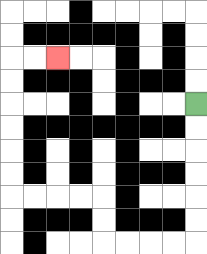{'start': '[8, 4]', 'end': '[2, 2]', 'path_directions': 'D,D,D,D,D,D,L,L,L,L,U,U,L,L,L,L,U,U,U,U,U,U,R,R', 'path_coordinates': '[[8, 4], [8, 5], [8, 6], [8, 7], [8, 8], [8, 9], [8, 10], [7, 10], [6, 10], [5, 10], [4, 10], [4, 9], [4, 8], [3, 8], [2, 8], [1, 8], [0, 8], [0, 7], [0, 6], [0, 5], [0, 4], [0, 3], [0, 2], [1, 2], [2, 2]]'}